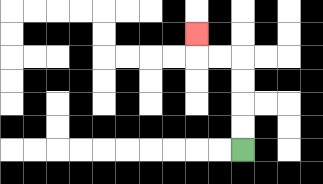{'start': '[10, 6]', 'end': '[8, 1]', 'path_directions': 'U,U,U,U,L,L,U', 'path_coordinates': '[[10, 6], [10, 5], [10, 4], [10, 3], [10, 2], [9, 2], [8, 2], [8, 1]]'}